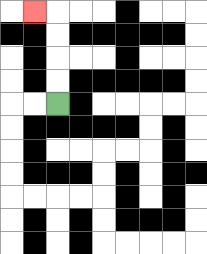{'start': '[2, 4]', 'end': '[1, 0]', 'path_directions': 'U,U,U,U,L', 'path_coordinates': '[[2, 4], [2, 3], [2, 2], [2, 1], [2, 0], [1, 0]]'}